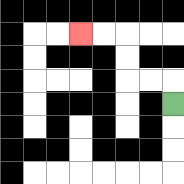{'start': '[7, 4]', 'end': '[3, 1]', 'path_directions': 'U,L,L,U,U,L,L', 'path_coordinates': '[[7, 4], [7, 3], [6, 3], [5, 3], [5, 2], [5, 1], [4, 1], [3, 1]]'}